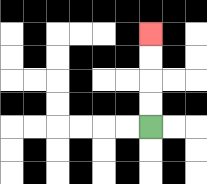{'start': '[6, 5]', 'end': '[6, 1]', 'path_directions': 'U,U,U,U', 'path_coordinates': '[[6, 5], [6, 4], [6, 3], [6, 2], [6, 1]]'}